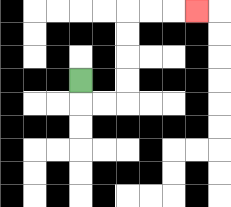{'start': '[3, 3]', 'end': '[8, 0]', 'path_directions': 'D,R,R,U,U,U,U,R,R,R', 'path_coordinates': '[[3, 3], [3, 4], [4, 4], [5, 4], [5, 3], [5, 2], [5, 1], [5, 0], [6, 0], [7, 0], [8, 0]]'}